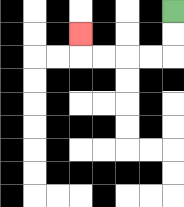{'start': '[7, 0]', 'end': '[3, 1]', 'path_directions': 'D,D,L,L,L,L,U', 'path_coordinates': '[[7, 0], [7, 1], [7, 2], [6, 2], [5, 2], [4, 2], [3, 2], [3, 1]]'}